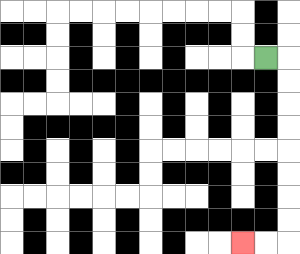{'start': '[11, 2]', 'end': '[10, 10]', 'path_directions': 'R,D,D,D,D,D,D,D,D,L,L', 'path_coordinates': '[[11, 2], [12, 2], [12, 3], [12, 4], [12, 5], [12, 6], [12, 7], [12, 8], [12, 9], [12, 10], [11, 10], [10, 10]]'}